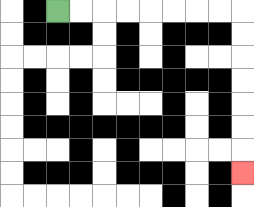{'start': '[2, 0]', 'end': '[10, 7]', 'path_directions': 'R,R,R,R,R,R,R,R,D,D,D,D,D,D,D', 'path_coordinates': '[[2, 0], [3, 0], [4, 0], [5, 0], [6, 0], [7, 0], [8, 0], [9, 0], [10, 0], [10, 1], [10, 2], [10, 3], [10, 4], [10, 5], [10, 6], [10, 7]]'}